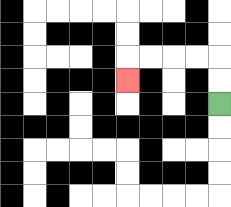{'start': '[9, 4]', 'end': '[5, 3]', 'path_directions': 'U,U,L,L,L,L,D', 'path_coordinates': '[[9, 4], [9, 3], [9, 2], [8, 2], [7, 2], [6, 2], [5, 2], [5, 3]]'}